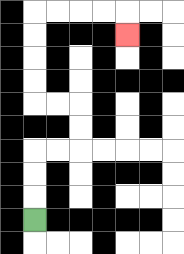{'start': '[1, 9]', 'end': '[5, 1]', 'path_directions': 'U,U,U,R,R,U,U,L,L,U,U,U,U,R,R,R,R,D', 'path_coordinates': '[[1, 9], [1, 8], [1, 7], [1, 6], [2, 6], [3, 6], [3, 5], [3, 4], [2, 4], [1, 4], [1, 3], [1, 2], [1, 1], [1, 0], [2, 0], [3, 0], [4, 0], [5, 0], [5, 1]]'}